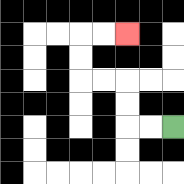{'start': '[7, 5]', 'end': '[5, 1]', 'path_directions': 'L,L,U,U,L,L,U,U,R,R', 'path_coordinates': '[[7, 5], [6, 5], [5, 5], [5, 4], [5, 3], [4, 3], [3, 3], [3, 2], [3, 1], [4, 1], [5, 1]]'}